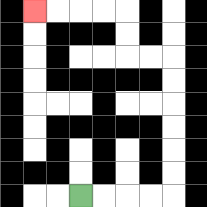{'start': '[3, 8]', 'end': '[1, 0]', 'path_directions': 'R,R,R,R,U,U,U,U,U,U,L,L,U,U,L,L,L,L', 'path_coordinates': '[[3, 8], [4, 8], [5, 8], [6, 8], [7, 8], [7, 7], [7, 6], [7, 5], [7, 4], [7, 3], [7, 2], [6, 2], [5, 2], [5, 1], [5, 0], [4, 0], [3, 0], [2, 0], [1, 0]]'}